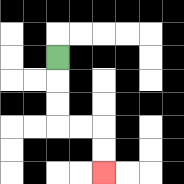{'start': '[2, 2]', 'end': '[4, 7]', 'path_directions': 'D,D,D,R,R,D,D', 'path_coordinates': '[[2, 2], [2, 3], [2, 4], [2, 5], [3, 5], [4, 5], [4, 6], [4, 7]]'}